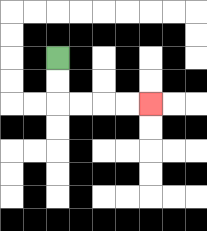{'start': '[2, 2]', 'end': '[6, 4]', 'path_directions': 'D,D,R,R,R,R', 'path_coordinates': '[[2, 2], [2, 3], [2, 4], [3, 4], [4, 4], [5, 4], [6, 4]]'}